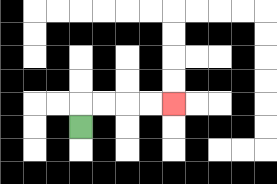{'start': '[3, 5]', 'end': '[7, 4]', 'path_directions': 'U,R,R,R,R', 'path_coordinates': '[[3, 5], [3, 4], [4, 4], [5, 4], [6, 4], [7, 4]]'}